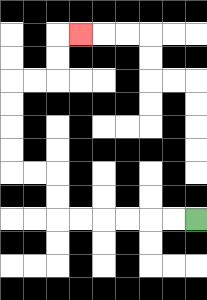{'start': '[8, 9]', 'end': '[3, 1]', 'path_directions': 'L,L,L,L,L,L,U,U,L,L,U,U,U,U,R,R,U,U,R', 'path_coordinates': '[[8, 9], [7, 9], [6, 9], [5, 9], [4, 9], [3, 9], [2, 9], [2, 8], [2, 7], [1, 7], [0, 7], [0, 6], [0, 5], [0, 4], [0, 3], [1, 3], [2, 3], [2, 2], [2, 1], [3, 1]]'}